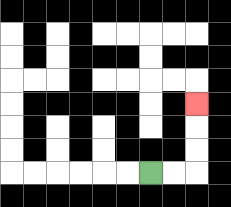{'start': '[6, 7]', 'end': '[8, 4]', 'path_directions': 'R,R,U,U,U', 'path_coordinates': '[[6, 7], [7, 7], [8, 7], [8, 6], [8, 5], [8, 4]]'}